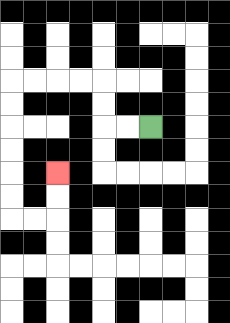{'start': '[6, 5]', 'end': '[2, 7]', 'path_directions': 'L,L,U,U,L,L,L,L,D,D,D,D,D,D,R,R,U,U', 'path_coordinates': '[[6, 5], [5, 5], [4, 5], [4, 4], [4, 3], [3, 3], [2, 3], [1, 3], [0, 3], [0, 4], [0, 5], [0, 6], [0, 7], [0, 8], [0, 9], [1, 9], [2, 9], [2, 8], [2, 7]]'}